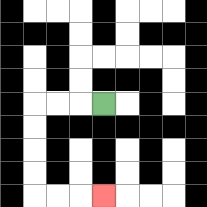{'start': '[4, 4]', 'end': '[4, 8]', 'path_directions': 'L,L,L,D,D,D,D,R,R,R', 'path_coordinates': '[[4, 4], [3, 4], [2, 4], [1, 4], [1, 5], [1, 6], [1, 7], [1, 8], [2, 8], [3, 8], [4, 8]]'}